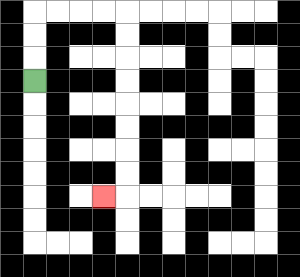{'start': '[1, 3]', 'end': '[4, 8]', 'path_directions': 'U,U,U,R,R,R,R,D,D,D,D,D,D,D,D,L', 'path_coordinates': '[[1, 3], [1, 2], [1, 1], [1, 0], [2, 0], [3, 0], [4, 0], [5, 0], [5, 1], [5, 2], [5, 3], [5, 4], [5, 5], [5, 6], [5, 7], [5, 8], [4, 8]]'}